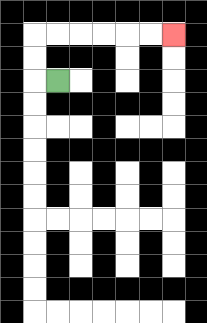{'start': '[2, 3]', 'end': '[7, 1]', 'path_directions': 'L,U,U,R,R,R,R,R,R', 'path_coordinates': '[[2, 3], [1, 3], [1, 2], [1, 1], [2, 1], [3, 1], [4, 1], [5, 1], [6, 1], [7, 1]]'}